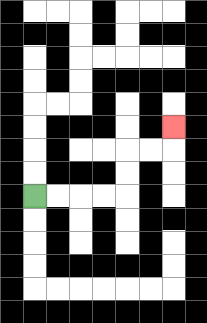{'start': '[1, 8]', 'end': '[7, 5]', 'path_directions': 'R,R,R,R,U,U,R,R,U', 'path_coordinates': '[[1, 8], [2, 8], [3, 8], [4, 8], [5, 8], [5, 7], [5, 6], [6, 6], [7, 6], [7, 5]]'}